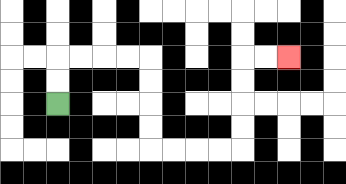{'start': '[2, 4]', 'end': '[12, 2]', 'path_directions': 'U,U,R,R,R,R,D,D,D,D,R,R,R,R,U,U,U,U,R,R', 'path_coordinates': '[[2, 4], [2, 3], [2, 2], [3, 2], [4, 2], [5, 2], [6, 2], [6, 3], [6, 4], [6, 5], [6, 6], [7, 6], [8, 6], [9, 6], [10, 6], [10, 5], [10, 4], [10, 3], [10, 2], [11, 2], [12, 2]]'}